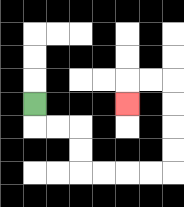{'start': '[1, 4]', 'end': '[5, 4]', 'path_directions': 'D,R,R,D,D,R,R,R,R,U,U,U,U,L,L,D', 'path_coordinates': '[[1, 4], [1, 5], [2, 5], [3, 5], [3, 6], [3, 7], [4, 7], [5, 7], [6, 7], [7, 7], [7, 6], [7, 5], [7, 4], [7, 3], [6, 3], [5, 3], [5, 4]]'}